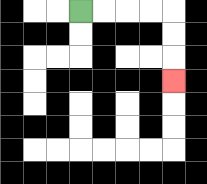{'start': '[3, 0]', 'end': '[7, 3]', 'path_directions': 'R,R,R,R,D,D,D', 'path_coordinates': '[[3, 0], [4, 0], [5, 0], [6, 0], [7, 0], [7, 1], [7, 2], [7, 3]]'}